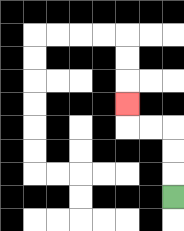{'start': '[7, 8]', 'end': '[5, 4]', 'path_directions': 'U,U,U,L,L,U', 'path_coordinates': '[[7, 8], [7, 7], [7, 6], [7, 5], [6, 5], [5, 5], [5, 4]]'}